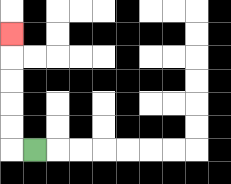{'start': '[1, 6]', 'end': '[0, 1]', 'path_directions': 'L,U,U,U,U,U', 'path_coordinates': '[[1, 6], [0, 6], [0, 5], [0, 4], [0, 3], [0, 2], [0, 1]]'}